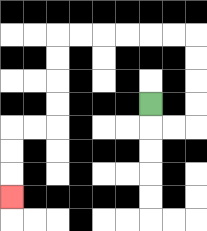{'start': '[6, 4]', 'end': '[0, 8]', 'path_directions': 'D,R,R,U,U,U,U,L,L,L,L,L,L,D,D,D,D,L,L,D,D,D', 'path_coordinates': '[[6, 4], [6, 5], [7, 5], [8, 5], [8, 4], [8, 3], [8, 2], [8, 1], [7, 1], [6, 1], [5, 1], [4, 1], [3, 1], [2, 1], [2, 2], [2, 3], [2, 4], [2, 5], [1, 5], [0, 5], [0, 6], [0, 7], [0, 8]]'}